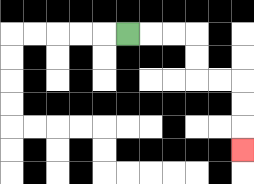{'start': '[5, 1]', 'end': '[10, 6]', 'path_directions': 'R,R,R,D,D,R,R,D,D,D', 'path_coordinates': '[[5, 1], [6, 1], [7, 1], [8, 1], [8, 2], [8, 3], [9, 3], [10, 3], [10, 4], [10, 5], [10, 6]]'}